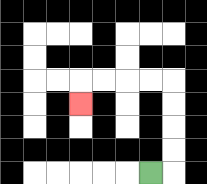{'start': '[6, 7]', 'end': '[3, 4]', 'path_directions': 'R,U,U,U,U,L,L,L,L,D', 'path_coordinates': '[[6, 7], [7, 7], [7, 6], [7, 5], [7, 4], [7, 3], [6, 3], [5, 3], [4, 3], [3, 3], [3, 4]]'}